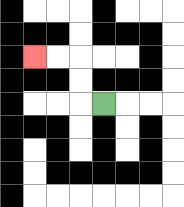{'start': '[4, 4]', 'end': '[1, 2]', 'path_directions': 'L,U,U,L,L', 'path_coordinates': '[[4, 4], [3, 4], [3, 3], [3, 2], [2, 2], [1, 2]]'}